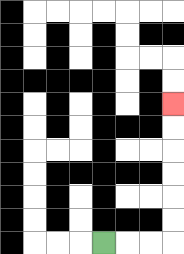{'start': '[4, 10]', 'end': '[7, 4]', 'path_directions': 'R,R,R,U,U,U,U,U,U', 'path_coordinates': '[[4, 10], [5, 10], [6, 10], [7, 10], [7, 9], [7, 8], [7, 7], [7, 6], [7, 5], [7, 4]]'}